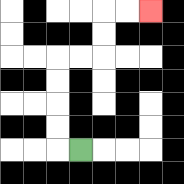{'start': '[3, 6]', 'end': '[6, 0]', 'path_directions': 'L,U,U,U,U,R,R,U,U,R,R', 'path_coordinates': '[[3, 6], [2, 6], [2, 5], [2, 4], [2, 3], [2, 2], [3, 2], [4, 2], [4, 1], [4, 0], [5, 0], [6, 0]]'}